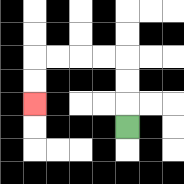{'start': '[5, 5]', 'end': '[1, 4]', 'path_directions': 'U,U,U,L,L,L,L,D,D', 'path_coordinates': '[[5, 5], [5, 4], [5, 3], [5, 2], [4, 2], [3, 2], [2, 2], [1, 2], [1, 3], [1, 4]]'}